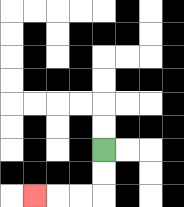{'start': '[4, 6]', 'end': '[1, 8]', 'path_directions': 'D,D,L,L,L', 'path_coordinates': '[[4, 6], [4, 7], [4, 8], [3, 8], [2, 8], [1, 8]]'}